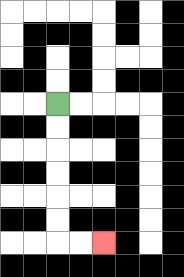{'start': '[2, 4]', 'end': '[4, 10]', 'path_directions': 'D,D,D,D,D,D,R,R', 'path_coordinates': '[[2, 4], [2, 5], [2, 6], [2, 7], [2, 8], [2, 9], [2, 10], [3, 10], [4, 10]]'}